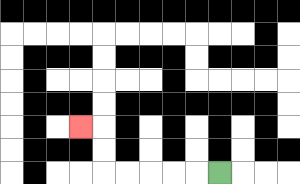{'start': '[9, 7]', 'end': '[3, 5]', 'path_directions': 'L,L,L,L,L,U,U,L', 'path_coordinates': '[[9, 7], [8, 7], [7, 7], [6, 7], [5, 7], [4, 7], [4, 6], [4, 5], [3, 5]]'}